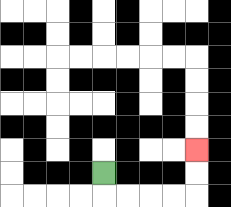{'start': '[4, 7]', 'end': '[8, 6]', 'path_directions': 'D,R,R,R,R,U,U', 'path_coordinates': '[[4, 7], [4, 8], [5, 8], [6, 8], [7, 8], [8, 8], [8, 7], [8, 6]]'}